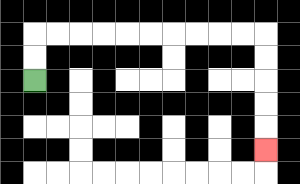{'start': '[1, 3]', 'end': '[11, 6]', 'path_directions': 'U,U,R,R,R,R,R,R,R,R,R,R,D,D,D,D,D', 'path_coordinates': '[[1, 3], [1, 2], [1, 1], [2, 1], [3, 1], [4, 1], [5, 1], [6, 1], [7, 1], [8, 1], [9, 1], [10, 1], [11, 1], [11, 2], [11, 3], [11, 4], [11, 5], [11, 6]]'}